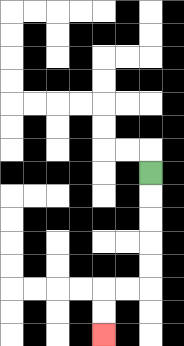{'start': '[6, 7]', 'end': '[4, 14]', 'path_directions': 'D,D,D,D,D,L,L,D,D', 'path_coordinates': '[[6, 7], [6, 8], [6, 9], [6, 10], [6, 11], [6, 12], [5, 12], [4, 12], [4, 13], [4, 14]]'}